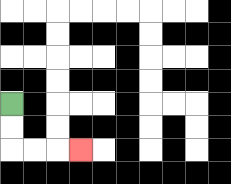{'start': '[0, 4]', 'end': '[3, 6]', 'path_directions': 'D,D,R,R,R', 'path_coordinates': '[[0, 4], [0, 5], [0, 6], [1, 6], [2, 6], [3, 6]]'}